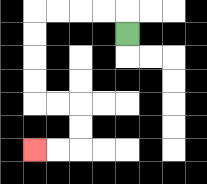{'start': '[5, 1]', 'end': '[1, 6]', 'path_directions': 'U,L,L,L,L,D,D,D,D,R,R,D,D,L,L', 'path_coordinates': '[[5, 1], [5, 0], [4, 0], [3, 0], [2, 0], [1, 0], [1, 1], [1, 2], [1, 3], [1, 4], [2, 4], [3, 4], [3, 5], [3, 6], [2, 6], [1, 6]]'}